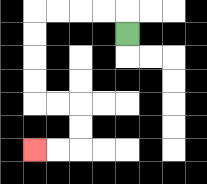{'start': '[5, 1]', 'end': '[1, 6]', 'path_directions': 'U,L,L,L,L,D,D,D,D,R,R,D,D,L,L', 'path_coordinates': '[[5, 1], [5, 0], [4, 0], [3, 0], [2, 0], [1, 0], [1, 1], [1, 2], [1, 3], [1, 4], [2, 4], [3, 4], [3, 5], [3, 6], [2, 6], [1, 6]]'}